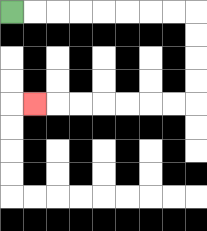{'start': '[0, 0]', 'end': '[1, 4]', 'path_directions': 'R,R,R,R,R,R,R,R,D,D,D,D,L,L,L,L,L,L,L', 'path_coordinates': '[[0, 0], [1, 0], [2, 0], [3, 0], [4, 0], [5, 0], [6, 0], [7, 0], [8, 0], [8, 1], [8, 2], [8, 3], [8, 4], [7, 4], [6, 4], [5, 4], [4, 4], [3, 4], [2, 4], [1, 4]]'}